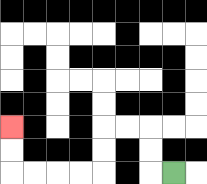{'start': '[7, 7]', 'end': '[0, 5]', 'path_directions': 'L,U,U,L,L,D,D,L,L,L,L,U,U', 'path_coordinates': '[[7, 7], [6, 7], [6, 6], [6, 5], [5, 5], [4, 5], [4, 6], [4, 7], [3, 7], [2, 7], [1, 7], [0, 7], [0, 6], [0, 5]]'}